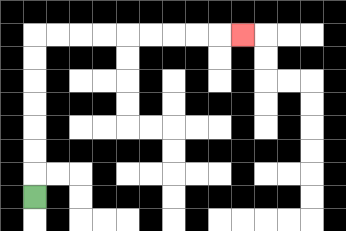{'start': '[1, 8]', 'end': '[10, 1]', 'path_directions': 'U,U,U,U,U,U,U,R,R,R,R,R,R,R,R,R', 'path_coordinates': '[[1, 8], [1, 7], [1, 6], [1, 5], [1, 4], [1, 3], [1, 2], [1, 1], [2, 1], [3, 1], [4, 1], [5, 1], [6, 1], [7, 1], [8, 1], [9, 1], [10, 1]]'}